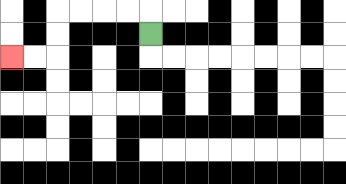{'start': '[6, 1]', 'end': '[0, 2]', 'path_directions': 'U,L,L,L,L,D,D,L,L', 'path_coordinates': '[[6, 1], [6, 0], [5, 0], [4, 0], [3, 0], [2, 0], [2, 1], [2, 2], [1, 2], [0, 2]]'}